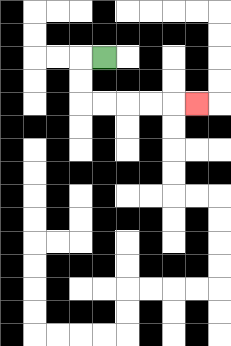{'start': '[4, 2]', 'end': '[8, 4]', 'path_directions': 'L,D,D,R,R,R,R,R', 'path_coordinates': '[[4, 2], [3, 2], [3, 3], [3, 4], [4, 4], [5, 4], [6, 4], [7, 4], [8, 4]]'}